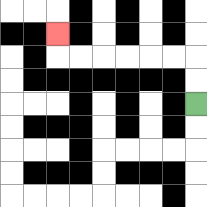{'start': '[8, 4]', 'end': '[2, 1]', 'path_directions': 'U,U,L,L,L,L,L,L,U', 'path_coordinates': '[[8, 4], [8, 3], [8, 2], [7, 2], [6, 2], [5, 2], [4, 2], [3, 2], [2, 2], [2, 1]]'}